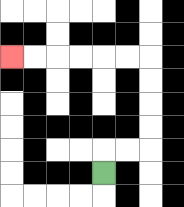{'start': '[4, 7]', 'end': '[0, 2]', 'path_directions': 'U,R,R,U,U,U,U,L,L,L,L,L,L', 'path_coordinates': '[[4, 7], [4, 6], [5, 6], [6, 6], [6, 5], [6, 4], [6, 3], [6, 2], [5, 2], [4, 2], [3, 2], [2, 2], [1, 2], [0, 2]]'}